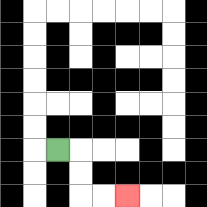{'start': '[2, 6]', 'end': '[5, 8]', 'path_directions': 'R,D,D,R,R', 'path_coordinates': '[[2, 6], [3, 6], [3, 7], [3, 8], [4, 8], [5, 8]]'}